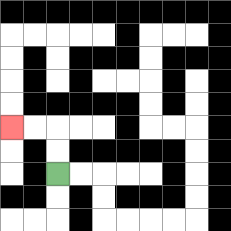{'start': '[2, 7]', 'end': '[0, 5]', 'path_directions': 'U,U,L,L', 'path_coordinates': '[[2, 7], [2, 6], [2, 5], [1, 5], [0, 5]]'}